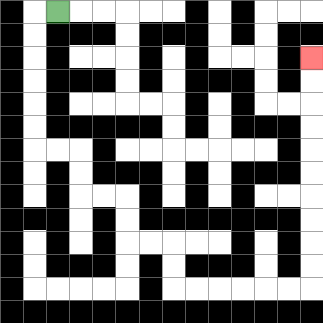{'start': '[2, 0]', 'end': '[13, 2]', 'path_directions': 'L,D,D,D,D,D,D,R,R,D,D,R,R,D,D,R,R,D,D,R,R,R,R,R,R,U,U,U,U,U,U,U,U,U,U', 'path_coordinates': '[[2, 0], [1, 0], [1, 1], [1, 2], [1, 3], [1, 4], [1, 5], [1, 6], [2, 6], [3, 6], [3, 7], [3, 8], [4, 8], [5, 8], [5, 9], [5, 10], [6, 10], [7, 10], [7, 11], [7, 12], [8, 12], [9, 12], [10, 12], [11, 12], [12, 12], [13, 12], [13, 11], [13, 10], [13, 9], [13, 8], [13, 7], [13, 6], [13, 5], [13, 4], [13, 3], [13, 2]]'}